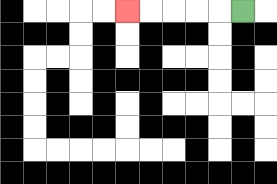{'start': '[10, 0]', 'end': '[5, 0]', 'path_directions': 'L,L,L,L,L', 'path_coordinates': '[[10, 0], [9, 0], [8, 0], [7, 0], [6, 0], [5, 0]]'}